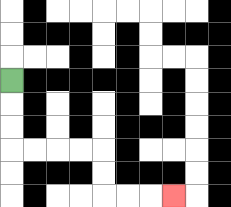{'start': '[0, 3]', 'end': '[7, 8]', 'path_directions': 'D,D,D,R,R,R,R,D,D,R,R,R', 'path_coordinates': '[[0, 3], [0, 4], [0, 5], [0, 6], [1, 6], [2, 6], [3, 6], [4, 6], [4, 7], [4, 8], [5, 8], [6, 8], [7, 8]]'}